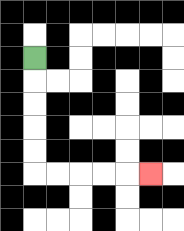{'start': '[1, 2]', 'end': '[6, 7]', 'path_directions': 'D,D,D,D,D,R,R,R,R,R', 'path_coordinates': '[[1, 2], [1, 3], [1, 4], [1, 5], [1, 6], [1, 7], [2, 7], [3, 7], [4, 7], [5, 7], [6, 7]]'}